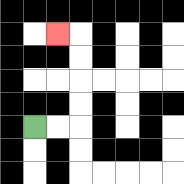{'start': '[1, 5]', 'end': '[2, 1]', 'path_directions': 'R,R,U,U,U,U,L', 'path_coordinates': '[[1, 5], [2, 5], [3, 5], [3, 4], [3, 3], [3, 2], [3, 1], [2, 1]]'}